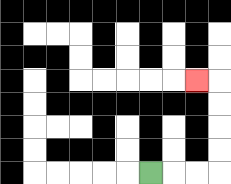{'start': '[6, 7]', 'end': '[8, 3]', 'path_directions': 'R,R,R,U,U,U,U,L', 'path_coordinates': '[[6, 7], [7, 7], [8, 7], [9, 7], [9, 6], [9, 5], [9, 4], [9, 3], [8, 3]]'}